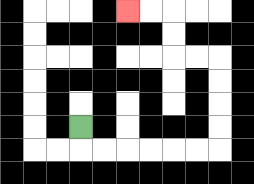{'start': '[3, 5]', 'end': '[5, 0]', 'path_directions': 'D,R,R,R,R,R,R,U,U,U,U,L,L,U,U,L,L', 'path_coordinates': '[[3, 5], [3, 6], [4, 6], [5, 6], [6, 6], [7, 6], [8, 6], [9, 6], [9, 5], [9, 4], [9, 3], [9, 2], [8, 2], [7, 2], [7, 1], [7, 0], [6, 0], [5, 0]]'}